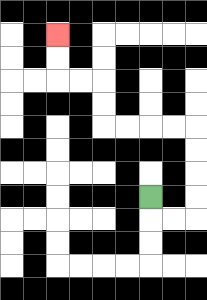{'start': '[6, 8]', 'end': '[2, 1]', 'path_directions': 'D,R,R,U,U,U,U,L,L,L,L,U,U,L,L,U,U', 'path_coordinates': '[[6, 8], [6, 9], [7, 9], [8, 9], [8, 8], [8, 7], [8, 6], [8, 5], [7, 5], [6, 5], [5, 5], [4, 5], [4, 4], [4, 3], [3, 3], [2, 3], [2, 2], [2, 1]]'}